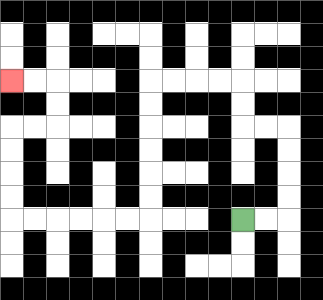{'start': '[10, 9]', 'end': '[0, 3]', 'path_directions': 'R,R,U,U,U,U,L,L,U,U,L,L,L,L,D,D,D,D,D,D,L,L,L,L,L,L,U,U,U,U,R,R,U,U,L,L', 'path_coordinates': '[[10, 9], [11, 9], [12, 9], [12, 8], [12, 7], [12, 6], [12, 5], [11, 5], [10, 5], [10, 4], [10, 3], [9, 3], [8, 3], [7, 3], [6, 3], [6, 4], [6, 5], [6, 6], [6, 7], [6, 8], [6, 9], [5, 9], [4, 9], [3, 9], [2, 9], [1, 9], [0, 9], [0, 8], [0, 7], [0, 6], [0, 5], [1, 5], [2, 5], [2, 4], [2, 3], [1, 3], [0, 3]]'}